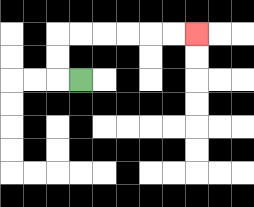{'start': '[3, 3]', 'end': '[8, 1]', 'path_directions': 'L,U,U,R,R,R,R,R,R', 'path_coordinates': '[[3, 3], [2, 3], [2, 2], [2, 1], [3, 1], [4, 1], [5, 1], [6, 1], [7, 1], [8, 1]]'}